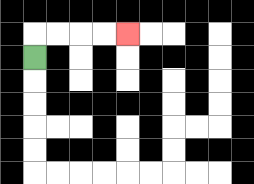{'start': '[1, 2]', 'end': '[5, 1]', 'path_directions': 'U,R,R,R,R', 'path_coordinates': '[[1, 2], [1, 1], [2, 1], [3, 1], [4, 1], [5, 1]]'}